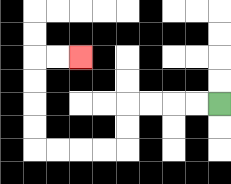{'start': '[9, 4]', 'end': '[3, 2]', 'path_directions': 'L,L,L,L,D,D,L,L,L,L,U,U,U,U,R,R', 'path_coordinates': '[[9, 4], [8, 4], [7, 4], [6, 4], [5, 4], [5, 5], [5, 6], [4, 6], [3, 6], [2, 6], [1, 6], [1, 5], [1, 4], [1, 3], [1, 2], [2, 2], [3, 2]]'}